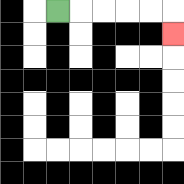{'start': '[2, 0]', 'end': '[7, 1]', 'path_directions': 'R,R,R,R,R,D', 'path_coordinates': '[[2, 0], [3, 0], [4, 0], [5, 0], [6, 0], [7, 0], [7, 1]]'}